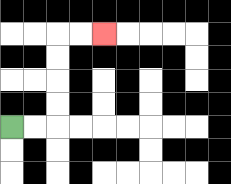{'start': '[0, 5]', 'end': '[4, 1]', 'path_directions': 'R,R,U,U,U,U,R,R', 'path_coordinates': '[[0, 5], [1, 5], [2, 5], [2, 4], [2, 3], [2, 2], [2, 1], [3, 1], [4, 1]]'}